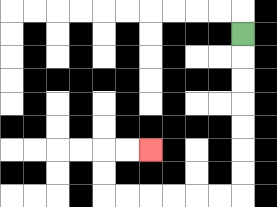{'start': '[10, 1]', 'end': '[6, 6]', 'path_directions': 'D,D,D,D,D,D,D,L,L,L,L,L,L,U,U,R,R', 'path_coordinates': '[[10, 1], [10, 2], [10, 3], [10, 4], [10, 5], [10, 6], [10, 7], [10, 8], [9, 8], [8, 8], [7, 8], [6, 8], [5, 8], [4, 8], [4, 7], [4, 6], [5, 6], [6, 6]]'}